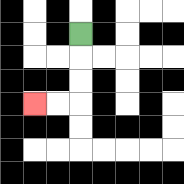{'start': '[3, 1]', 'end': '[1, 4]', 'path_directions': 'D,D,D,L,L', 'path_coordinates': '[[3, 1], [3, 2], [3, 3], [3, 4], [2, 4], [1, 4]]'}